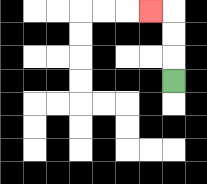{'start': '[7, 3]', 'end': '[6, 0]', 'path_directions': 'U,U,U,L', 'path_coordinates': '[[7, 3], [7, 2], [7, 1], [7, 0], [6, 0]]'}